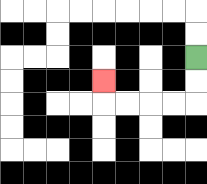{'start': '[8, 2]', 'end': '[4, 3]', 'path_directions': 'D,D,L,L,L,L,U', 'path_coordinates': '[[8, 2], [8, 3], [8, 4], [7, 4], [6, 4], [5, 4], [4, 4], [4, 3]]'}